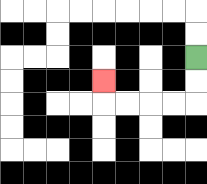{'start': '[8, 2]', 'end': '[4, 3]', 'path_directions': 'D,D,L,L,L,L,U', 'path_coordinates': '[[8, 2], [8, 3], [8, 4], [7, 4], [6, 4], [5, 4], [4, 4], [4, 3]]'}